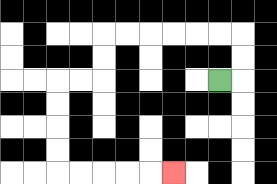{'start': '[9, 3]', 'end': '[7, 7]', 'path_directions': 'R,U,U,L,L,L,L,L,L,D,D,L,L,D,D,D,D,R,R,R,R,R', 'path_coordinates': '[[9, 3], [10, 3], [10, 2], [10, 1], [9, 1], [8, 1], [7, 1], [6, 1], [5, 1], [4, 1], [4, 2], [4, 3], [3, 3], [2, 3], [2, 4], [2, 5], [2, 6], [2, 7], [3, 7], [4, 7], [5, 7], [6, 7], [7, 7]]'}